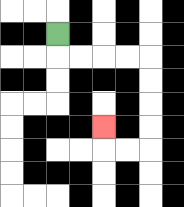{'start': '[2, 1]', 'end': '[4, 5]', 'path_directions': 'D,R,R,R,R,D,D,D,D,L,L,U', 'path_coordinates': '[[2, 1], [2, 2], [3, 2], [4, 2], [5, 2], [6, 2], [6, 3], [6, 4], [6, 5], [6, 6], [5, 6], [4, 6], [4, 5]]'}